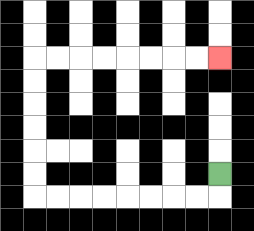{'start': '[9, 7]', 'end': '[9, 2]', 'path_directions': 'D,L,L,L,L,L,L,L,L,U,U,U,U,U,U,R,R,R,R,R,R,R,R', 'path_coordinates': '[[9, 7], [9, 8], [8, 8], [7, 8], [6, 8], [5, 8], [4, 8], [3, 8], [2, 8], [1, 8], [1, 7], [1, 6], [1, 5], [1, 4], [1, 3], [1, 2], [2, 2], [3, 2], [4, 2], [5, 2], [6, 2], [7, 2], [8, 2], [9, 2]]'}